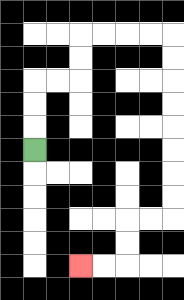{'start': '[1, 6]', 'end': '[3, 11]', 'path_directions': 'U,U,U,R,R,U,U,R,R,R,R,D,D,D,D,D,D,D,D,L,L,D,D,L,L', 'path_coordinates': '[[1, 6], [1, 5], [1, 4], [1, 3], [2, 3], [3, 3], [3, 2], [3, 1], [4, 1], [5, 1], [6, 1], [7, 1], [7, 2], [7, 3], [7, 4], [7, 5], [7, 6], [7, 7], [7, 8], [7, 9], [6, 9], [5, 9], [5, 10], [5, 11], [4, 11], [3, 11]]'}